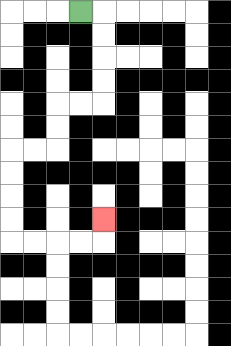{'start': '[3, 0]', 'end': '[4, 9]', 'path_directions': 'R,D,D,D,D,L,L,D,D,L,L,D,D,D,D,R,R,R,R,U', 'path_coordinates': '[[3, 0], [4, 0], [4, 1], [4, 2], [4, 3], [4, 4], [3, 4], [2, 4], [2, 5], [2, 6], [1, 6], [0, 6], [0, 7], [0, 8], [0, 9], [0, 10], [1, 10], [2, 10], [3, 10], [4, 10], [4, 9]]'}